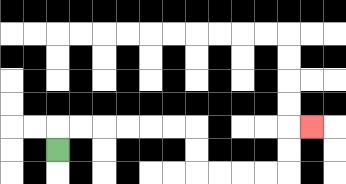{'start': '[2, 6]', 'end': '[13, 5]', 'path_directions': 'U,R,R,R,R,R,R,D,D,R,R,R,R,U,U,R', 'path_coordinates': '[[2, 6], [2, 5], [3, 5], [4, 5], [5, 5], [6, 5], [7, 5], [8, 5], [8, 6], [8, 7], [9, 7], [10, 7], [11, 7], [12, 7], [12, 6], [12, 5], [13, 5]]'}